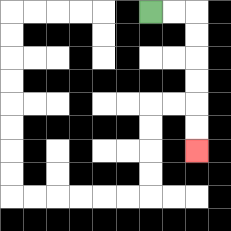{'start': '[6, 0]', 'end': '[8, 6]', 'path_directions': 'R,R,D,D,D,D,D,D', 'path_coordinates': '[[6, 0], [7, 0], [8, 0], [8, 1], [8, 2], [8, 3], [8, 4], [8, 5], [8, 6]]'}